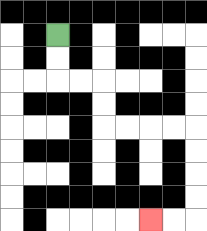{'start': '[2, 1]', 'end': '[6, 9]', 'path_directions': 'D,D,R,R,D,D,R,R,R,R,D,D,D,D,L,L', 'path_coordinates': '[[2, 1], [2, 2], [2, 3], [3, 3], [4, 3], [4, 4], [4, 5], [5, 5], [6, 5], [7, 5], [8, 5], [8, 6], [8, 7], [8, 8], [8, 9], [7, 9], [6, 9]]'}